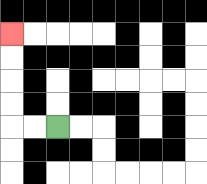{'start': '[2, 5]', 'end': '[0, 1]', 'path_directions': 'L,L,U,U,U,U', 'path_coordinates': '[[2, 5], [1, 5], [0, 5], [0, 4], [0, 3], [0, 2], [0, 1]]'}